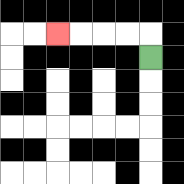{'start': '[6, 2]', 'end': '[2, 1]', 'path_directions': 'U,L,L,L,L', 'path_coordinates': '[[6, 2], [6, 1], [5, 1], [4, 1], [3, 1], [2, 1]]'}